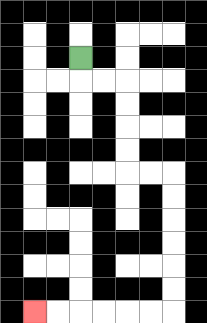{'start': '[3, 2]', 'end': '[1, 13]', 'path_directions': 'D,R,R,D,D,D,D,R,R,D,D,D,D,D,D,L,L,L,L,L,L', 'path_coordinates': '[[3, 2], [3, 3], [4, 3], [5, 3], [5, 4], [5, 5], [5, 6], [5, 7], [6, 7], [7, 7], [7, 8], [7, 9], [7, 10], [7, 11], [7, 12], [7, 13], [6, 13], [5, 13], [4, 13], [3, 13], [2, 13], [1, 13]]'}